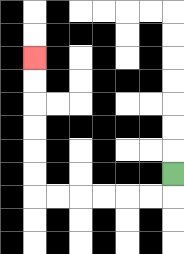{'start': '[7, 7]', 'end': '[1, 2]', 'path_directions': 'D,L,L,L,L,L,L,U,U,U,U,U,U', 'path_coordinates': '[[7, 7], [7, 8], [6, 8], [5, 8], [4, 8], [3, 8], [2, 8], [1, 8], [1, 7], [1, 6], [1, 5], [1, 4], [1, 3], [1, 2]]'}